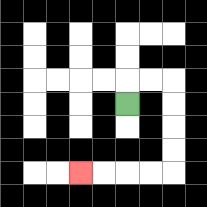{'start': '[5, 4]', 'end': '[3, 7]', 'path_directions': 'U,R,R,D,D,D,D,L,L,L,L', 'path_coordinates': '[[5, 4], [5, 3], [6, 3], [7, 3], [7, 4], [7, 5], [7, 6], [7, 7], [6, 7], [5, 7], [4, 7], [3, 7]]'}